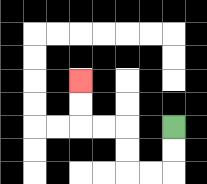{'start': '[7, 5]', 'end': '[3, 3]', 'path_directions': 'D,D,L,L,U,U,L,L,U,U', 'path_coordinates': '[[7, 5], [7, 6], [7, 7], [6, 7], [5, 7], [5, 6], [5, 5], [4, 5], [3, 5], [3, 4], [3, 3]]'}